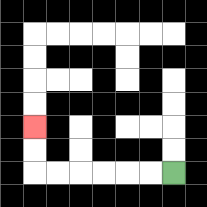{'start': '[7, 7]', 'end': '[1, 5]', 'path_directions': 'L,L,L,L,L,L,U,U', 'path_coordinates': '[[7, 7], [6, 7], [5, 7], [4, 7], [3, 7], [2, 7], [1, 7], [1, 6], [1, 5]]'}